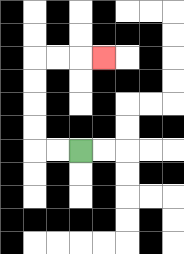{'start': '[3, 6]', 'end': '[4, 2]', 'path_directions': 'L,L,U,U,U,U,R,R,R', 'path_coordinates': '[[3, 6], [2, 6], [1, 6], [1, 5], [1, 4], [1, 3], [1, 2], [2, 2], [3, 2], [4, 2]]'}